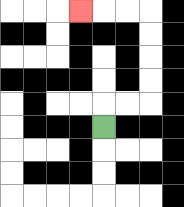{'start': '[4, 5]', 'end': '[3, 0]', 'path_directions': 'U,R,R,U,U,U,U,L,L,L', 'path_coordinates': '[[4, 5], [4, 4], [5, 4], [6, 4], [6, 3], [6, 2], [6, 1], [6, 0], [5, 0], [4, 0], [3, 0]]'}